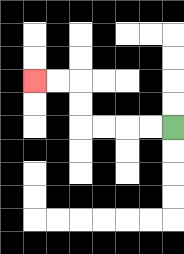{'start': '[7, 5]', 'end': '[1, 3]', 'path_directions': 'L,L,L,L,U,U,L,L', 'path_coordinates': '[[7, 5], [6, 5], [5, 5], [4, 5], [3, 5], [3, 4], [3, 3], [2, 3], [1, 3]]'}